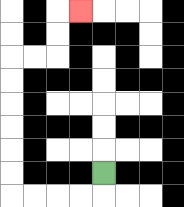{'start': '[4, 7]', 'end': '[3, 0]', 'path_directions': 'D,L,L,L,L,U,U,U,U,U,U,R,R,U,U,R', 'path_coordinates': '[[4, 7], [4, 8], [3, 8], [2, 8], [1, 8], [0, 8], [0, 7], [0, 6], [0, 5], [0, 4], [0, 3], [0, 2], [1, 2], [2, 2], [2, 1], [2, 0], [3, 0]]'}